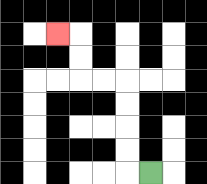{'start': '[6, 7]', 'end': '[2, 1]', 'path_directions': 'L,U,U,U,U,L,L,U,U,L', 'path_coordinates': '[[6, 7], [5, 7], [5, 6], [5, 5], [5, 4], [5, 3], [4, 3], [3, 3], [3, 2], [3, 1], [2, 1]]'}